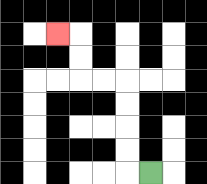{'start': '[6, 7]', 'end': '[2, 1]', 'path_directions': 'L,U,U,U,U,L,L,U,U,L', 'path_coordinates': '[[6, 7], [5, 7], [5, 6], [5, 5], [5, 4], [5, 3], [4, 3], [3, 3], [3, 2], [3, 1], [2, 1]]'}